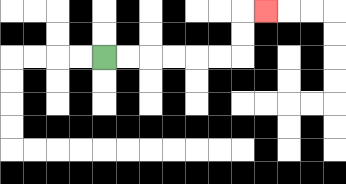{'start': '[4, 2]', 'end': '[11, 0]', 'path_directions': 'R,R,R,R,R,R,U,U,R', 'path_coordinates': '[[4, 2], [5, 2], [6, 2], [7, 2], [8, 2], [9, 2], [10, 2], [10, 1], [10, 0], [11, 0]]'}